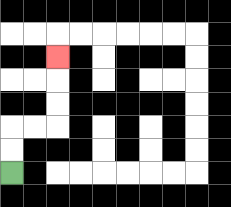{'start': '[0, 7]', 'end': '[2, 2]', 'path_directions': 'U,U,R,R,U,U,U', 'path_coordinates': '[[0, 7], [0, 6], [0, 5], [1, 5], [2, 5], [2, 4], [2, 3], [2, 2]]'}